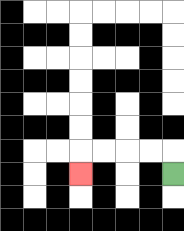{'start': '[7, 7]', 'end': '[3, 7]', 'path_directions': 'U,L,L,L,L,D', 'path_coordinates': '[[7, 7], [7, 6], [6, 6], [5, 6], [4, 6], [3, 6], [3, 7]]'}